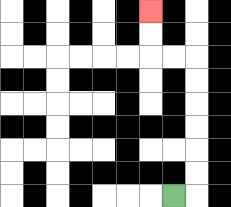{'start': '[7, 8]', 'end': '[6, 0]', 'path_directions': 'R,U,U,U,U,U,U,L,L,U,U', 'path_coordinates': '[[7, 8], [8, 8], [8, 7], [8, 6], [8, 5], [8, 4], [8, 3], [8, 2], [7, 2], [6, 2], [6, 1], [6, 0]]'}